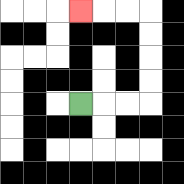{'start': '[3, 4]', 'end': '[3, 0]', 'path_directions': 'R,R,R,U,U,U,U,L,L,L', 'path_coordinates': '[[3, 4], [4, 4], [5, 4], [6, 4], [6, 3], [6, 2], [6, 1], [6, 0], [5, 0], [4, 0], [3, 0]]'}